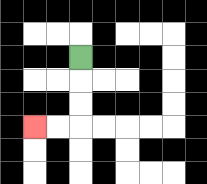{'start': '[3, 2]', 'end': '[1, 5]', 'path_directions': 'D,D,D,L,L', 'path_coordinates': '[[3, 2], [3, 3], [3, 4], [3, 5], [2, 5], [1, 5]]'}